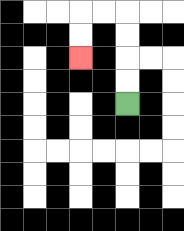{'start': '[5, 4]', 'end': '[3, 2]', 'path_directions': 'U,U,U,U,L,L,D,D', 'path_coordinates': '[[5, 4], [5, 3], [5, 2], [5, 1], [5, 0], [4, 0], [3, 0], [3, 1], [3, 2]]'}